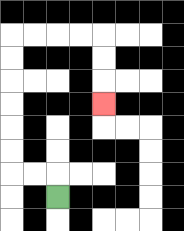{'start': '[2, 8]', 'end': '[4, 4]', 'path_directions': 'U,L,L,U,U,U,U,U,U,R,R,R,R,D,D,D', 'path_coordinates': '[[2, 8], [2, 7], [1, 7], [0, 7], [0, 6], [0, 5], [0, 4], [0, 3], [0, 2], [0, 1], [1, 1], [2, 1], [3, 1], [4, 1], [4, 2], [4, 3], [4, 4]]'}